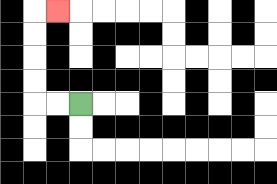{'start': '[3, 4]', 'end': '[2, 0]', 'path_directions': 'L,L,U,U,U,U,R', 'path_coordinates': '[[3, 4], [2, 4], [1, 4], [1, 3], [1, 2], [1, 1], [1, 0], [2, 0]]'}